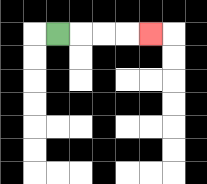{'start': '[2, 1]', 'end': '[6, 1]', 'path_directions': 'R,R,R,R', 'path_coordinates': '[[2, 1], [3, 1], [4, 1], [5, 1], [6, 1]]'}